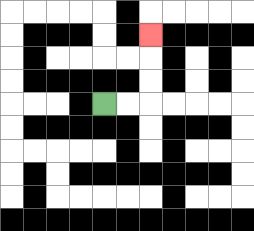{'start': '[4, 4]', 'end': '[6, 1]', 'path_directions': 'R,R,U,U,U', 'path_coordinates': '[[4, 4], [5, 4], [6, 4], [6, 3], [6, 2], [6, 1]]'}